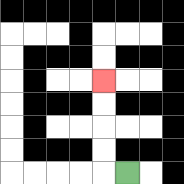{'start': '[5, 7]', 'end': '[4, 3]', 'path_directions': 'L,U,U,U,U', 'path_coordinates': '[[5, 7], [4, 7], [4, 6], [4, 5], [4, 4], [4, 3]]'}